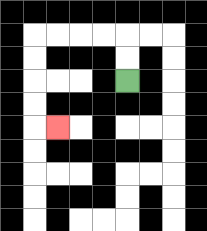{'start': '[5, 3]', 'end': '[2, 5]', 'path_directions': 'U,U,L,L,L,L,D,D,D,D,R', 'path_coordinates': '[[5, 3], [5, 2], [5, 1], [4, 1], [3, 1], [2, 1], [1, 1], [1, 2], [1, 3], [1, 4], [1, 5], [2, 5]]'}